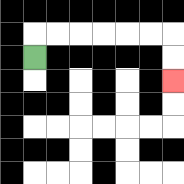{'start': '[1, 2]', 'end': '[7, 3]', 'path_directions': 'U,R,R,R,R,R,R,D,D', 'path_coordinates': '[[1, 2], [1, 1], [2, 1], [3, 1], [4, 1], [5, 1], [6, 1], [7, 1], [7, 2], [7, 3]]'}